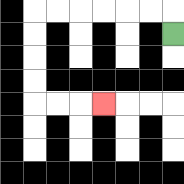{'start': '[7, 1]', 'end': '[4, 4]', 'path_directions': 'U,L,L,L,L,L,L,D,D,D,D,R,R,R', 'path_coordinates': '[[7, 1], [7, 0], [6, 0], [5, 0], [4, 0], [3, 0], [2, 0], [1, 0], [1, 1], [1, 2], [1, 3], [1, 4], [2, 4], [3, 4], [4, 4]]'}